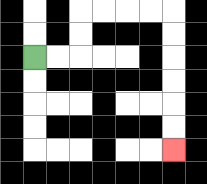{'start': '[1, 2]', 'end': '[7, 6]', 'path_directions': 'R,R,U,U,R,R,R,R,D,D,D,D,D,D', 'path_coordinates': '[[1, 2], [2, 2], [3, 2], [3, 1], [3, 0], [4, 0], [5, 0], [6, 0], [7, 0], [7, 1], [7, 2], [7, 3], [7, 4], [7, 5], [7, 6]]'}